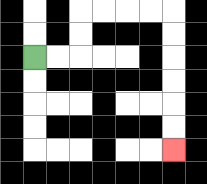{'start': '[1, 2]', 'end': '[7, 6]', 'path_directions': 'R,R,U,U,R,R,R,R,D,D,D,D,D,D', 'path_coordinates': '[[1, 2], [2, 2], [3, 2], [3, 1], [3, 0], [4, 0], [5, 0], [6, 0], [7, 0], [7, 1], [7, 2], [7, 3], [7, 4], [7, 5], [7, 6]]'}